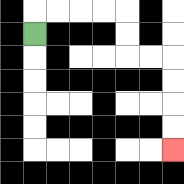{'start': '[1, 1]', 'end': '[7, 6]', 'path_directions': 'U,R,R,R,R,D,D,R,R,D,D,D,D', 'path_coordinates': '[[1, 1], [1, 0], [2, 0], [3, 0], [4, 0], [5, 0], [5, 1], [5, 2], [6, 2], [7, 2], [7, 3], [7, 4], [7, 5], [7, 6]]'}